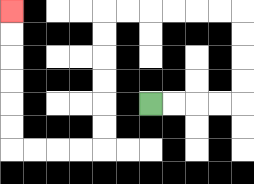{'start': '[6, 4]', 'end': '[0, 0]', 'path_directions': 'R,R,R,R,U,U,U,U,L,L,L,L,L,L,D,D,D,D,D,D,L,L,L,L,U,U,U,U,U,U', 'path_coordinates': '[[6, 4], [7, 4], [8, 4], [9, 4], [10, 4], [10, 3], [10, 2], [10, 1], [10, 0], [9, 0], [8, 0], [7, 0], [6, 0], [5, 0], [4, 0], [4, 1], [4, 2], [4, 3], [4, 4], [4, 5], [4, 6], [3, 6], [2, 6], [1, 6], [0, 6], [0, 5], [0, 4], [0, 3], [0, 2], [0, 1], [0, 0]]'}